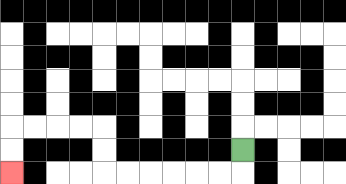{'start': '[10, 6]', 'end': '[0, 7]', 'path_directions': 'D,L,L,L,L,L,L,U,U,L,L,L,L,D,D', 'path_coordinates': '[[10, 6], [10, 7], [9, 7], [8, 7], [7, 7], [6, 7], [5, 7], [4, 7], [4, 6], [4, 5], [3, 5], [2, 5], [1, 5], [0, 5], [0, 6], [0, 7]]'}